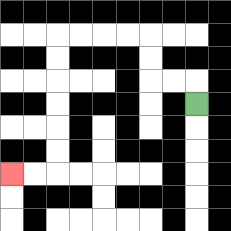{'start': '[8, 4]', 'end': '[0, 7]', 'path_directions': 'U,L,L,U,U,L,L,L,L,D,D,D,D,D,D,L,L', 'path_coordinates': '[[8, 4], [8, 3], [7, 3], [6, 3], [6, 2], [6, 1], [5, 1], [4, 1], [3, 1], [2, 1], [2, 2], [2, 3], [2, 4], [2, 5], [2, 6], [2, 7], [1, 7], [0, 7]]'}